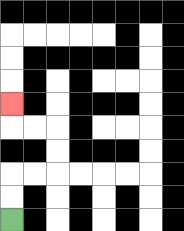{'start': '[0, 9]', 'end': '[0, 4]', 'path_directions': 'U,U,R,R,U,U,L,L,U', 'path_coordinates': '[[0, 9], [0, 8], [0, 7], [1, 7], [2, 7], [2, 6], [2, 5], [1, 5], [0, 5], [0, 4]]'}